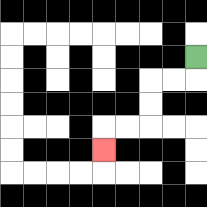{'start': '[8, 2]', 'end': '[4, 6]', 'path_directions': 'D,L,L,D,D,L,L,D', 'path_coordinates': '[[8, 2], [8, 3], [7, 3], [6, 3], [6, 4], [6, 5], [5, 5], [4, 5], [4, 6]]'}